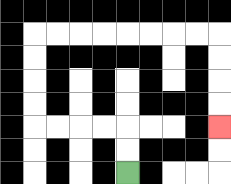{'start': '[5, 7]', 'end': '[9, 5]', 'path_directions': 'U,U,L,L,L,L,U,U,U,U,R,R,R,R,R,R,R,R,D,D,D,D', 'path_coordinates': '[[5, 7], [5, 6], [5, 5], [4, 5], [3, 5], [2, 5], [1, 5], [1, 4], [1, 3], [1, 2], [1, 1], [2, 1], [3, 1], [4, 1], [5, 1], [6, 1], [7, 1], [8, 1], [9, 1], [9, 2], [9, 3], [9, 4], [9, 5]]'}